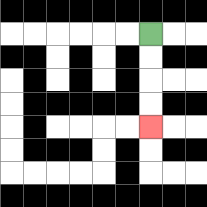{'start': '[6, 1]', 'end': '[6, 5]', 'path_directions': 'D,D,D,D', 'path_coordinates': '[[6, 1], [6, 2], [6, 3], [6, 4], [6, 5]]'}